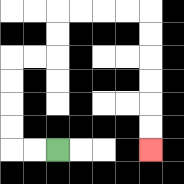{'start': '[2, 6]', 'end': '[6, 6]', 'path_directions': 'L,L,U,U,U,U,R,R,U,U,R,R,R,R,D,D,D,D,D,D', 'path_coordinates': '[[2, 6], [1, 6], [0, 6], [0, 5], [0, 4], [0, 3], [0, 2], [1, 2], [2, 2], [2, 1], [2, 0], [3, 0], [4, 0], [5, 0], [6, 0], [6, 1], [6, 2], [6, 3], [6, 4], [6, 5], [6, 6]]'}